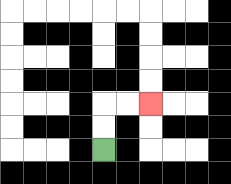{'start': '[4, 6]', 'end': '[6, 4]', 'path_directions': 'U,U,R,R', 'path_coordinates': '[[4, 6], [4, 5], [4, 4], [5, 4], [6, 4]]'}